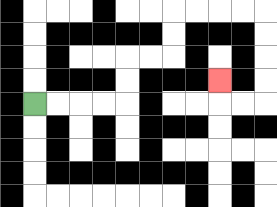{'start': '[1, 4]', 'end': '[9, 3]', 'path_directions': 'R,R,R,R,U,U,R,R,U,U,R,R,R,R,D,D,D,D,L,L,U', 'path_coordinates': '[[1, 4], [2, 4], [3, 4], [4, 4], [5, 4], [5, 3], [5, 2], [6, 2], [7, 2], [7, 1], [7, 0], [8, 0], [9, 0], [10, 0], [11, 0], [11, 1], [11, 2], [11, 3], [11, 4], [10, 4], [9, 4], [9, 3]]'}